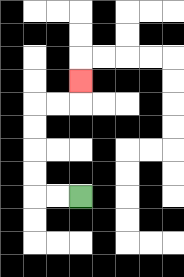{'start': '[3, 8]', 'end': '[3, 3]', 'path_directions': 'L,L,U,U,U,U,R,R,U', 'path_coordinates': '[[3, 8], [2, 8], [1, 8], [1, 7], [1, 6], [1, 5], [1, 4], [2, 4], [3, 4], [3, 3]]'}